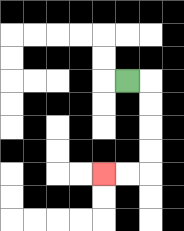{'start': '[5, 3]', 'end': '[4, 7]', 'path_directions': 'R,D,D,D,D,L,L', 'path_coordinates': '[[5, 3], [6, 3], [6, 4], [6, 5], [6, 6], [6, 7], [5, 7], [4, 7]]'}